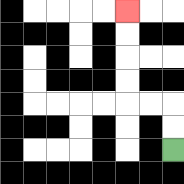{'start': '[7, 6]', 'end': '[5, 0]', 'path_directions': 'U,U,L,L,U,U,U,U', 'path_coordinates': '[[7, 6], [7, 5], [7, 4], [6, 4], [5, 4], [5, 3], [5, 2], [5, 1], [5, 0]]'}